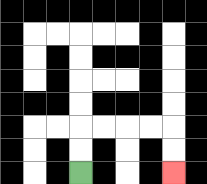{'start': '[3, 7]', 'end': '[7, 7]', 'path_directions': 'U,U,R,R,R,R,D,D', 'path_coordinates': '[[3, 7], [3, 6], [3, 5], [4, 5], [5, 5], [6, 5], [7, 5], [7, 6], [7, 7]]'}